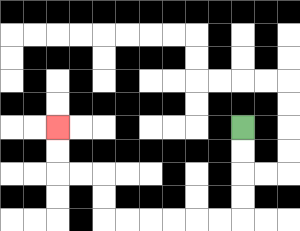{'start': '[10, 5]', 'end': '[2, 5]', 'path_directions': 'D,D,D,D,L,L,L,L,L,L,U,U,L,L,U,U', 'path_coordinates': '[[10, 5], [10, 6], [10, 7], [10, 8], [10, 9], [9, 9], [8, 9], [7, 9], [6, 9], [5, 9], [4, 9], [4, 8], [4, 7], [3, 7], [2, 7], [2, 6], [2, 5]]'}